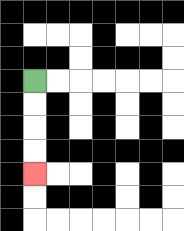{'start': '[1, 3]', 'end': '[1, 7]', 'path_directions': 'D,D,D,D', 'path_coordinates': '[[1, 3], [1, 4], [1, 5], [1, 6], [1, 7]]'}